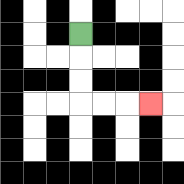{'start': '[3, 1]', 'end': '[6, 4]', 'path_directions': 'D,D,D,R,R,R', 'path_coordinates': '[[3, 1], [3, 2], [3, 3], [3, 4], [4, 4], [5, 4], [6, 4]]'}